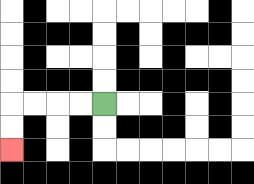{'start': '[4, 4]', 'end': '[0, 6]', 'path_directions': 'L,L,L,L,D,D', 'path_coordinates': '[[4, 4], [3, 4], [2, 4], [1, 4], [0, 4], [0, 5], [0, 6]]'}